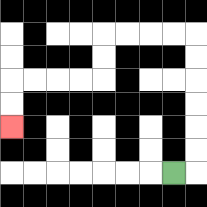{'start': '[7, 7]', 'end': '[0, 5]', 'path_directions': 'R,U,U,U,U,U,U,L,L,L,L,D,D,L,L,L,L,D,D', 'path_coordinates': '[[7, 7], [8, 7], [8, 6], [8, 5], [8, 4], [8, 3], [8, 2], [8, 1], [7, 1], [6, 1], [5, 1], [4, 1], [4, 2], [4, 3], [3, 3], [2, 3], [1, 3], [0, 3], [0, 4], [0, 5]]'}